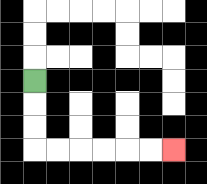{'start': '[1, 3]', 'end': '[7, 6]', 'path_directions': 'D,D,D,R,R,R,R,R,R', 'path_coordinates': '[[1, 3], [1, 4], [1, 5], [1, 6], [2, 6], [3, 6], [4, 6], [5, 6], [6, 6], [7, 6]]'}